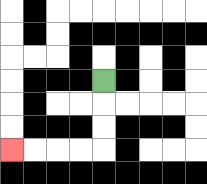{'start': '[4, 3]', 'end': '[0, 6]', 'path_directions': 'D,D,D,L,L,L,L', 'path_coordinates': '[[4, 3], [4, 4], [4, 5], [4, 6], [3, 6], [2, 6], [1, 6], [0, 6]]'}